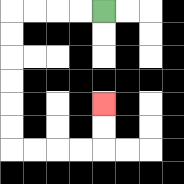{'start': '[4, 0]', 'end': '[4, 4]', 'path_directions': 'L,L,L,L,D,D,D,D,D,D,R,R,R,R,U,U', 'path_coordinates': '[[4, 0], [3, 0], [2, 0], [1, 0], [0, 0], [0, 1], [0, 2], [0, 3], [0, 4], [0, 5], [0, 6], [1, 6], [2, 6], [3, 6], [4, 6], [4, 5], [4, 4]]'}